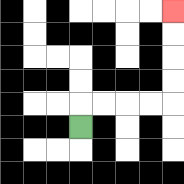{'start': '[3, 5]', 'end': '[7, 0]', 'path_directions': 'U,R,R,R,R,U,U,U,U', 'path_coordinates': '[[3, 5], [3, 4], [4, 4], [5, 4], [6, 4], [7, 4], [7, 3], [7, 2], [7, 1], [7, 0]]'}